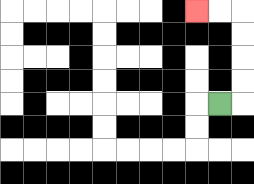{'start': '[9, 4]', 'end': '[8, 0]', 'path_directions': 'R,U,U,U,U,L,L', 'path_coordinates': '[[9, 4], [10, 4], [10, 3], [10, 2], [10, 1], [10, 0], [9, 0], [8, 0]]'}